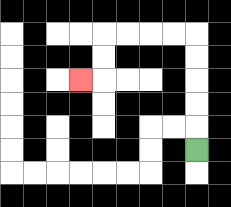{'start': '[8, 6]', 'end': '[3, 3]', 'path_directions': 'U,U,U,U,U,L,L,L,L,D,D,L', 'path_coordinates': '[[8, 6], [8, 5], [8, 4], [8, 3], [8, 2], [8, 1], [7, 1], [6, 1], [5, 1], [4, 1], [4, 2], [4, 3], [3, 3]]'}